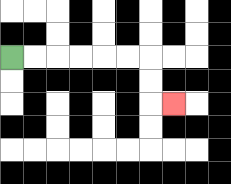{'start': '[0, 2]', 'end': '[7, 4]', 'path_directions': 'R,R,R,R,R,R,D,D,R', 'path_coordinates': '[[0, 2], [1, 2], [2, 2], [3, 2], [4, 2], [5, 2], [6, 2], [6, 3], [6, 4], [7, 4]]'}